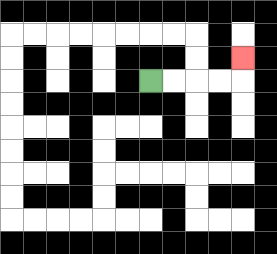{'start': '[6, 3]', 'end': '[10, 2]', 'path_directions': 'R,R,R,R,U', 'path_coordinates': '[[6, 3], [7, 3], [8, 3], [9, 3], [10, 3], [10, 2]]'}